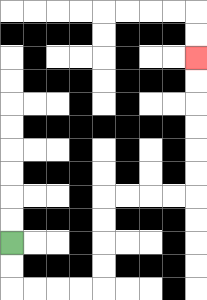{'start': '[0, 10]', 'end': '[8, 2]', 'path_directions': 'D,D,R,R,R,R,U,U,U,U,R,R,R,R,U,U,U,U,U,U', 'path_coordinates': '[[0, 10], [0, 11], [0, 12], [1, 12], [2, 12], [3, 12], [4, 12], [4, 11], [4, 10], [4, 9], [4, 8], [5, 8], [6, 8], [7, 8], [8, 8], [8, 7], [8, 6], [8, 5], [8, 4], [8, 3], [8, 2]]'}